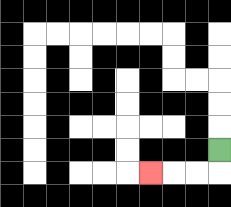{'start': '[9, 6]', 'end': '[6, 7]', 'path_directions': 'D,L,L,L', 'path_coordinates': '[[9, 6], [9, 7], [8, 7], [7, 7], [6, 7]]'}